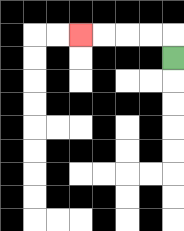{'start': '[7, 2]', 'end': '[3, 1]', 'path_directions': 'U,L,L,L,L', 'path_coordinates': '[[7, 2], [7, 1], [6, 1], [5, 1], [4, 1], [3, 1]]'}